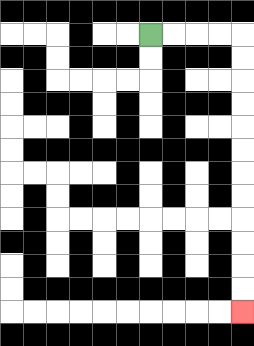{'start': '[6, 1]', 'end': '[10, 13]', 'path_directions': 'R,R,R,R,D,D,D,D,D,D,D,D,D,D,D,D', 'path_coordinates': '[[6, 1], [7, 1], [8, 1], [9, 1], [10, 1], [10, 2], [10, 3], [10, 4], [10, 5], [10, 6], [10, 7], [10, 8], [10, 9], [10, 10], [10, 11], [10, 12], [10, 13]]'}